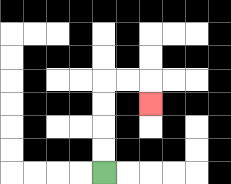{'start': '[4, 7]', 'end': '[6, 4]', 'path_directions': 'U,U,U,U,R,R,D', 'path_coordinates': '[[4, 7], [4, 6], [4, 5], [4, 4], [4, 3], [5, 3], [6, 3], [6, 4]]'}